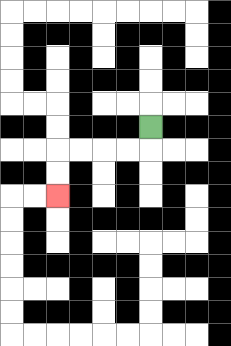{'start': '[6, 5]', 'end': '[2, 8]', 'path_directions': 'D,L,L,L,L,D,D', 'path_coordinates': '[[6, 5], [6, 6], [5, 6], [4, 6], [3, 6], [2, 6], [2, 7], [2, 8]]'}